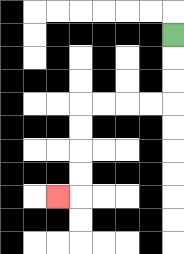{'start': '[7, 1]', 'end': '[2, 8]', 'path_directions': 'D,D,D,L,L,L,L,D,D,D,D,L', 'path_coordinates': '[[7, 1], [7, 2], [7, 3], [7, 4], [6, 4], [5, 4], [4, 4], [3, 4], [3, 5], [3, 6], [3, 7], [3, 8], [2, 8]]'}